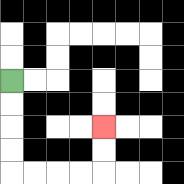{'start': '[0, 3]', 'end': '[4, 5]', 'path_directions': 'D,D,D,D,R,R,R,R,U,U', 'path_coordinates': '[[0, 3], [0, 4], [0, 5], [0, 6], [0, 7], [1, 7], [2, 7], [3, 7], [4, 7], [4, 6], [4, 5]]'}